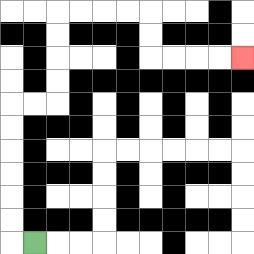{'start': '[1, 10]', 'end': '[10, 2]', 'path_directions': 'L,U,U,U,U,U,U,R,R,U,U,U,U,R,R,R,R,D,D,R,R,R,R', 'path_coordinates': '[[1, 10], [0, 10], [0, 9], [0, 8], [0, 7], [0, 6], [0, 5], [0, 4], [1, 4], [2, 4], [2, 3], [2, 2], [2, 1], [2, 0], [3, 0], [4, 0], [5, 0], [6, 0], [6, 1], [6, 2], [7, 2], [8, 2], [9, 2], [10, 2]]'}